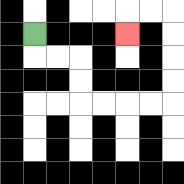{'start': '[1, 1]', 'end': '[5, 1]', 'path_directions': 'D,R,R,D,D,R,R,R,R,U,U,U,U,L,L,D', 'path_coordinates': '[[1, 1], [1, 2], [2, 2], [3, 2], [3, 3], [3, 4], [4, 4], [5, 4], [6, 4], [7, 4], [7, 3], [7, 2], [7, 1], [7, 0], [6, 0], [5, 0], [5, 1]]'}